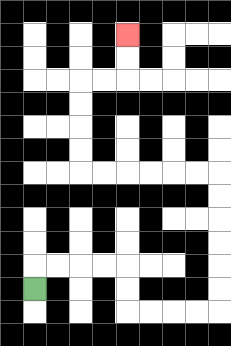{'start': '[1, 12]', 'end': '[5, 1]', 'path_directions': 'U,R,R,R,R,D,D,R,R,R,R,U,U,U,U,U,U,L,L,L,L,L,L,U,U,U,U,R,R,U,U', 'path_coordinates': '[[1, 12], [1, 11], [2, 11], [3, 11], [4, 11], [5, 11], [5, 12], [5, 13], [6, 13], [7, 13], [8, 13], [9, 13], [9, 12], [9, 11], [9, 10], [9, 9], [9, 8], [9, 7], [8, 7], [7, 7], [6, 7], [5, 7], [4, 7], [3, 7], [3, 6], [3, 5], [3, 4], [3, 3], [4, 3], [5, 3], [5, 2], [5, 1]]'}